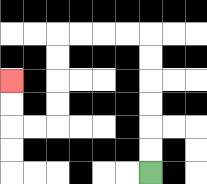{'start': '[6, 7]', 'end': '[0, 3]', 'path_directions': 'U,U,U,U,U,U,L,L,L,L,D,D,D,D,L,L,U,U', 'path_coordinates': '[[6, 7], [6, 6], [6, 5], [6, 4], [6, 3], [6, 2], [6, 1], [5, 1], [4, 1], [3, 1], [2, 1], [2, 2], [2, 3], [2, 4], [2, 5], [1, 5], [0, 5], [0, 4], [0, 3]]'}